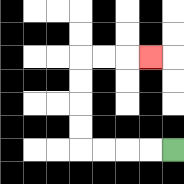{'start': '[7, 6]', 'end': '[6, 2]', 'path_directions': 'L,L,L,L,U,U,U,U,R,R,R', 'path_coordinates': '[[7, 6], [6, 6], [5, 6], [4, 6], [3, 6], [3, 5], [3, 4], [3, 3], [3, 2], [4, 2], [5, 2], [6, 2]]'}